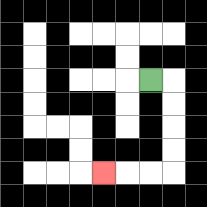{'start': '[6, 3]', 'end': '[4, 7]', 'path_directions': 'R,D,D,D,D,L,L,L', 'path_coordinates': '[[6, 3], [7, 3], [7, 4], [7, 5], [7, 6], [7, 7], [6, 7], [5, 7], [4, 7]]'}